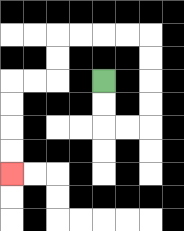{'start': '[4, 3]', 'end': '[0, 7]', 'path_directions': 'D,D,R,R,U,U,U,U,L,L,L,L,D,D,L,L,D,D,D,D', 'path_coordinates': '[[4, 3], [4, 4], [4, 5], [5, 5], [6, 5], [6, 4], [6, 3], [6, 2], [6, 1], [5, 1], [4, 1], [3, 1], [2, 1], [2, 2], [2, 3], [1, 3], [0, 3], [0, 4], [0, 5], [0, 6], [0, 7]]'}